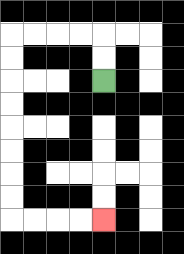{'start': '[4, 3]', 'end': '[4, 9]', 'path_directions': 'U,U,L,L,L,L,D,D,D,D,D,D,D,D,R,R,R,R', 'path_coordinates': '[[4, 3], [4, 2], [4, 1], [3, 1], [2, 1], [1, 1], [0, 1], [0, 2], [0, 3], [0, 4], [0, 5], [0, 6], [0, 7], [0, 8], [0, 9], [1, 9], [2, 9], [3, 9], [4, 9]]'}